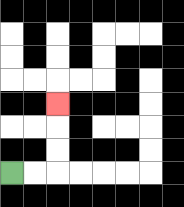{'start': '[0, 7]', 'end': '[2, 4]', 'path_directions': 'R,R,U,U,U', 'path_coordinates': '[[0, 7], [1, 7], [2, 7], [2, 6], [2, 5], [2, 4]]'}